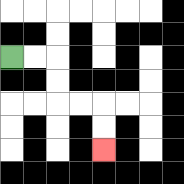{'start': '[0, 2]', 'end': '[4, 6]', 'path_directions': 'R,R,D,D,R,R,D,D', 'path_coordinates': '[[0, 2], [1, 2], [2, 2], [2, 3], [2, 4], [3, 4], [4, 4], [4, 5], [4, 6]]'}